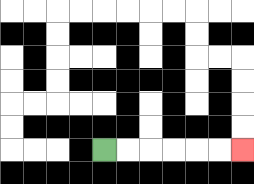{'start': '[4, 6]', 'end': '[10, 6]', 'path_directions': 'R,R,R,R,R,R', 'path_coordinates': '[[4, 6], [5, 6], [6, 6], [7, 6], [8, 6], [9, 6], [10, 6]]'}